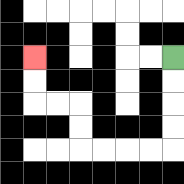{'start': '[7, 2]', 'end': '[1, 2]', 'path_directions': 'D,D,D,D,L,L,L,L,U,U,L,L,U,U', 'path_coordinates': '[[7, 2], [7, 3], [7, 4], [7, 5], [7, 6], [6, 6], [5, 6], [4, 6], [3, 6], [3, 5], [3, 4], [2, 4], [1, 4], [1, 3], [1, 2]]'}